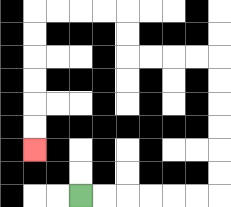{'start': '[3, 8]', 'end': '[1, 6]', 'path_directions': 'R,R,R,R,R,R,U,U,U,U,U,U,L,L,L,L,U,U,L,L,L,L,D,D,D,D,D,D', 'path_coordinates': '[[3, 8], [4, 8], [5, 8], [6, 8], [7, 8], [8, 8], [9, 8], [9, 7], [9, 6], [9, 5], [9, 4], [9, 3], [9, 2], [8, 2], [7, 2], [6, 2], [5, 2], [5, 1], [5, 0], [4, 0], [3, 0], [2, 0], [1, 0], [1, 1], [1, 2], [1, 3], [1, 4], [1, 5], [1, 6]]'}